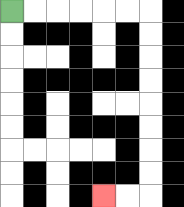{'start': '[0, 0]', 'end': '[4, 8]', 'path_directions': 'R,R,R,R,R,R,D,D,D,D,D,D,D,D,L,L', 'path_coordinates': '[[0, 0], [1, 0], [2, 0], [3, 0], [4, 0], [5, 0], [6, 0], [6, 1], [6, 2], [6, 3], [6, 4], [6, 5], [6, 6], [6, 7], [6, 8], [5, 8], [4, 8]]'}